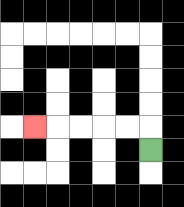{'start': '[6, 6]', 'end': '[1, 5]', 'path_directions': 'U,L,L,L,L,L', 'path_coordinates': '[[6, 6], [6, 5], [5, 5], [4, 5], [3, 5], [2, 5], [1, 5]]'}